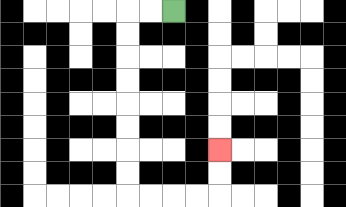{'start': '[7, 0]', 'end': '[9, 6]', 'path_directions': 'L,L,D,D,D,D,D,D,D,D,R,R,R,R,U,U', 'path_coordinates': '[[7, 0], [6, 0], [5, 0], [5, 1], [5, 2], [5, 3], [5, 4], [5, 5], [5, 6], [5, 7], [5, 8], [6, 8], [7, 8], [8, 8], [9, 8], [9, 7], [9, 6]]'}